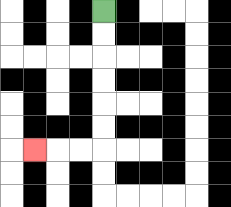{'start': '[4, 0]', 'end': '[1, 6]', 'path_directions': 'D,D,D,D,D,D,L,L,L', 'path_coordinates': '[[4, 0], [4, 1], [4, 2], [4, 3], [4, 4], [4, 5], [4, 6], [3, 6], [2, 6], [1, 6]]'}